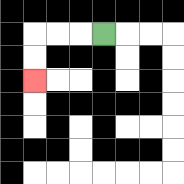{'start': '[4, 1]', 'end': '[1, 3]', 'path_directions': 'L,L,L,D,D', 'path_coordinates': '[[4, 1], [3, 1], [2, 1], [1, 1], [1, 2], [1, 3]]'}